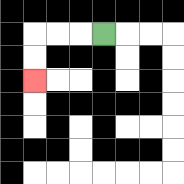{'start': '[4, 1]', 'end': '[1, 3]', 'path_directions': 'L,L,L,D,D', 'path_coordinates': '[[4, 1], [3, 1], [2, 1], [1, 1], [1, 2], [1, 3]]'}